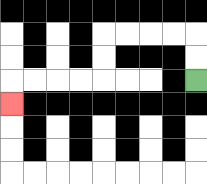{'start': '[8, 3]', 'end': '[0, 4]', 'path_directions': 'U,U,L,L,L,L,D,D,L,L,L,L,D', 'path_coordinates': '[[8, 3], [8, 2], [8, 1], [7, 1], [6, 1], [5, 1], [4, 1], [4, 2], [4, 3], [3, 3], [2, 3], [1, 3], [0, 3], [0, 4]]'}